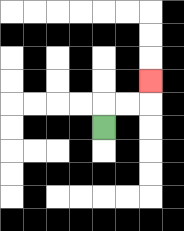{'start': '[4, 5]', 'end': '[6, 3]', 'path_directions': 'U,R,R,U', 'path_coordinates': '[[4, 5], [4, 4], [5, 4], [6, 4], [6, 3]]'}